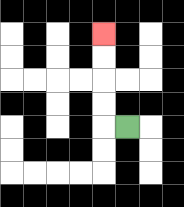{'start': '[5, 5]', 'end': '[4, 1]', 'path_directions': 'L,U,U,U,U', 'path_coordinates': '[[5, 5], [4, 5], [4, 4], [4, 3], [4, 2], [4, 1]]'}